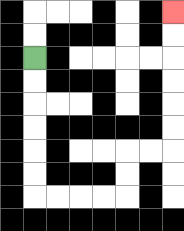{'start': '[1, 2]', 'end': '[7, 0]', 'path_directions': 'D,D,D,D,D,D,R,R,R,R,U,U,R,R,U,U,U,U,U,U', 'path_coordinates': '[[1, 2], [1, 3], [1, 4], [1, 5], [1, 6], [1, 7], [1, 8], [2, 8], [3, 8], [4, 8], [5, 8], [5, 7], [5, 6], [6, 6], [7, 6], [7, 5], [7, 4], [7, 3], [7, 2], [7, 1], [7, 0]]'}